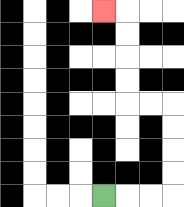{'start': '[4, 8]', 'end': '[4, 0]', 'path_directions': 'R,R,R,U,U,U,U,L,L,U,U,U,U,L', 'path_coordinates': '[[4, 8], [5, 8], [6, 8], [7, 8], [7, 7], [7, 6], [7, 5], [7, 4], [6, 4], [5, 4], [5, 3], [5, 2], [5, 1], [5, 0], [4, 0]]'}